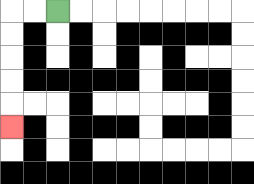{'start': '[2, 0]', 'end': '[0, 5]', 'path_directions': 'L,L,D,D,D,D,D', 'path_coordinates': '[[2, 0], [1, 0], [0, 0], [0, 1], [0, 2], [0, 3], [0, 4], [0, 5]]'}